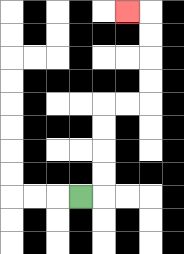{'start': '[3, 8]', 'end': '[5, 0]', 'path_directions': 'R,U,U,U,U,R,R,U,U,U,U,L', 'path_coordinates': '[[3, 8], [4, 8], [4, 7], [4, 6], [4, 5], [4, 4], [5, 4], [6, 4], [6, 3], [6, 2], [6, 1], [6, 0], [5, 0]]'}